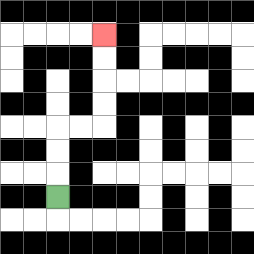{'start': '[2, 8]', 'end': '[4, 1]', 'path_directions': 'U,U,U,R,R,U,U,U,U', 'path_coordinates': '[[2, 8], [2, 7], [2, 6], [2, 5], [3, 5], [4, 5], [4, 4], [4, 3], [4, 2], [4, 1]]'}